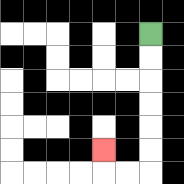{'start': '[6, 1]', 'end': '[4, 6]', 'path_directions': 'D,D,D,D,D,D,L,L,U', 'path_coordinates': '[[6, 1], [6, 2], [6, 3], [6, 4], [6, 5], [6, 6], [6, 7], [5, 7], [4, 7], [4, 6]]'}